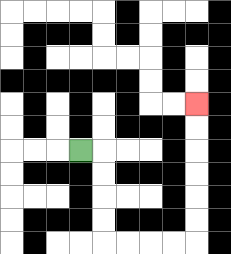{'start': '[3, 6]', 'end': '[8, 4]', 'path_directions': 'R,D,D,D,D,R,R,R,R,U,U,U,U,U,U', 'path_coordinates': '[[3, 6], [4, 6], [4, 7], [4, 8], [4, 9], [4, 10], [5, 10], [6, 10], [7, 10], [8, 10], [8, 9], [8, 8], [8, 7], [8, 6], [8, 5], [8, 4]]'}